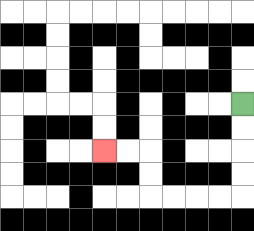{'start': '[10, 4]', 'end': '[4, 6]', 'path_directions': 'D,D,D,D,L,L,L,L,U,U,L,L', 'path_coordinates': '[[10, 4], [10, 5], [10, 6], [10, 7], [10, 8], [9, 8], [8, 8], [7, 8], [6, 8], [6, 7], [6, 6], [5, 6], [4, 6]]'}